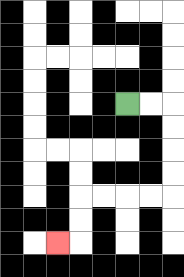{'start': '[5, 4]', 'end': '[2, 10]', 'path_directions': 'R,R,D,D,D,D,L,L,L,L,D,D,L', 'path_coordinates': '[[5, 4], [6, 4], [7, 4], [7, 5], [7, 6], [7, 7], [7, 8], [6, 8], [5, 8], [4, 8], [3, 8], [3, 9], [3, 10], [2, 10]]'}